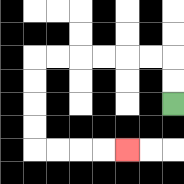{'start': '[7, 4]', 'end': '[5, 6]', 'path_directions': 'U,U,L,L,L,L,L,L,D,D,D,D,R,R,R,R', 'path_coordinates': '[[7, 4], [7, 3], [7, 2], [6, 2], [5, 2], [4, 2], [3, 2], [2, 2], [1, 2], [1, 3], [1, 4], [1, 5], [1, 6], [2, 6], [3, 6], [4, 6], [5, 6]]'}